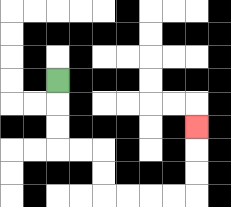{'start': '[2, 3]', 'end': '[8, 5]', 'path_directions': 'D,D,D,R,R,D,D,R,R,R,R,U,U,U', 'path_coordinates': '[[2, 3], [2, 4], [2, 5], [2, 6], [3, 6], [4, 6], [4, 7], [4, 8], [5, 8], [6, 8], [7, 8], [8, 8], [8, 7], [8, 6], [8, 5]]'}